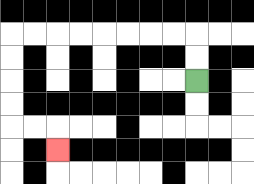{'start': '[8, 3]', 'end': '[2, 6]', 'path_directions': 'U,U,L,L,L,L,L,L,L,L,D,D,D,D,R,R,D', 'path_coordinates': '[[8, 3], [8, 2], [8, 1], [7, 1], [6, 1], [5, 1], [4, 1], [3, 1], [2, 1], [1, 1], [0, 1], [0, 2], [0, 3], [0, 4], [0, 5], [1, 5], [2, 5], [2, 6]]'}